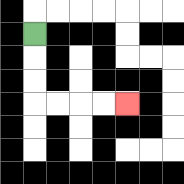{'start': '[1, 1]', 'end': '[5, 4]', 'path_directions': 'D,D,D,R,R,R,R', 'path_coordinates': '[[1, 1], [1, 2], [1, 3], [1, 4], [2, 4], [3, 4], [4, 4], [5, 4]]'}